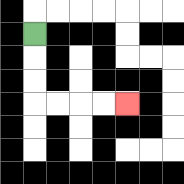{'start': '[1, 1]', 'end': '[5, 4]', 'path_directions': 'D,D,D,R,R,R,R', 'path_coordinates': '[[1, 1], [1, 2], [1, 3], [1, 4], [2, 4], [3, 4], [4, 4], [5, 4]]'}